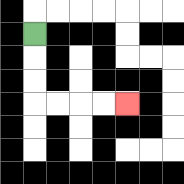{'start': '[1, 1]', 'end': '[5, 4]', 'path_directions': 'D,D,D,R,R,R,R', 'path_coordinates': '[[1, 1], [1, 2], [1, 3], [1, 4], [2, 4], [3, 4], [4, 4], [5, 4]]'}